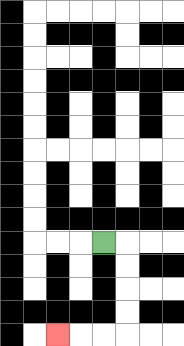{'start': '[4, 10]', 'end': '[2, 14]', 'path_directions': 'R,D,D,D,D,L,L,L', 'path_coordinates': '[[4, 10], [5, 10], [5, 11], [5, 12], [5, 13], [5, 14], [4, 14], [3, 14], [2, 14]]'}